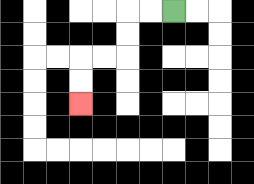{'start': '[7, 0]', 'end': '[3, 4]', 'path_directions': 'L,L,D,D,L,L,D,D', 'path_coordinates': '[[7, 0], [6, 0], [5, 0], [5, 1], [5, 2], [4, 2], [3, 2], [3, 3], [3, 4]]'}